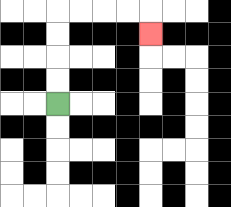{'start': '[2, 4]', 'end': '[6, 1]', 'path_directions': 'U,U,U,U,R,R,R,R,D', 'path_coordinates': '[[2, 4], [2, 3], [2, 2], [2, 1], [2, 0], [3, 0], [4, 0], [5, 0], [6, 0], [6, 1]]'}